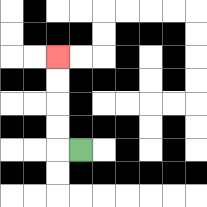{'start': '[3, 6]', 'end': '[2, 2]', 'path_directions': 'L,U,U,U,U', 'path_coordinates': '[[3, 6], [2, 6], [2, 5], [2, 4], [2, 3], [2, 2]]'}